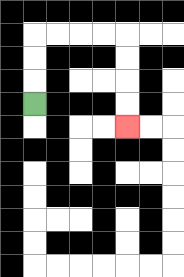{'start': '[1, 4]', 'end': '[5, 5]', 'path_directions': 'U,U,U,R,R,R,R,D,D,D,D', 'path_coordinates': '[[1, 4], [1, 3], [1, 2], [1, 1], [2, 1], [3, 1], [4, 1], [5, 1], [5, 2], [5, 3], [5, 4], [5, 5]]'}